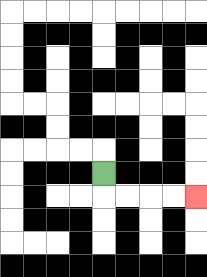{'start': '[4, 7]', 'end': '[8, 8]', 'path_directions': 'D,R,R,R,R', 'path_coordinates': '[[4, 7], [4, 8], [5, 8], [6, 8], [7, 8], [8, 8]]'}